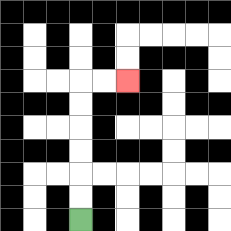{'start': '[3, 9]', 'end': '[5, 3]', 'path_directions': 'U,U,U,U,U,U,R,R', 'path_coordinates': '[[3, 9], [3, 8], [3, 7], [3, 6], [3, 5], [3, 4], [3, 3], [4, 3], [5, 3]]'}